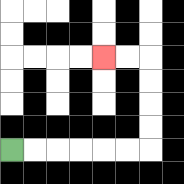{'start': '[0, 6]', 'end': '[4, 2]', 'path_directions': 'R,R,R,R,R,R,U,U,U,U,L,L', 'path_coordinates': '[[0, 6], [1, 6], [2, 6], [3, 6], [4, 6], [5, 6], [6, 6], [6, 5], [6, 4], [6, 3], [6, 2], [5, 2], [4, 2]]'}